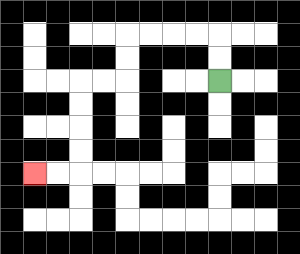{'start': '[9, 3]', 'end': '[1, 7]', 'path_directions': 'U,U,L,L,L,L,D,D,L,L,D,D,D,D,L,L', 'path_coordinates': '[[9, 3], [9, 2], [9, 1], [8, 1], [7, 1], [6, 1], [5, 1], [5, 2], [5, 3], [4, 3], [3, 3], [3, 4], [3, 5], [3, 6], [3, 7], [2, 7], [1, 7]]'}